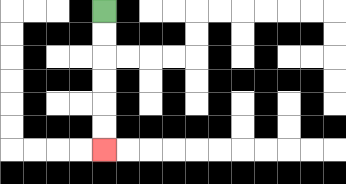{'start': '[4, 0]', 'end': '[4, 6]', 'path_directions': 'D,D,D,D,D,D', 'path_coordinates': '[[4, 0], [4, 1], [4, 2], [4, 3], [4, 4], [4, 5], [4, 6]]'}